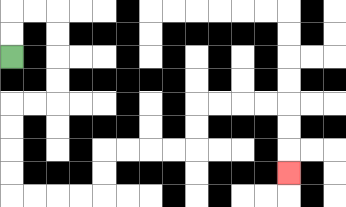{'start': '[0, 2]', 'end': '[12, 7]', 'path_directions': 'U,U,R,R,D,D,D,D,L,L,D,D,D,D,R,R,R,R,U,U,R,R,R,R,U,U,R,R,R,R,D,D,D', 'path_coordinates': '[[0, 2], [0, 1], [0, 0], [1, 0], [2, 0], [2, 1], [2, 2], [2, 3], [2, 4], [1, 4], [0, 4], [0, 5], [0, 6], [0, 7], [0, 8], [1, 8], [2, 8], [3, 8], [4, 8], [4, 7], [4, 6], [5, 6], [6, 6], [7, 6], [8, 6], [8, 5], [8, 4], [9, 4], [10, 4], [11, 4], [12, 4], [12, 5], [12, 6], [12, 7]]'}